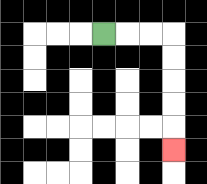{'start': '[4, 1]', 'end': '[7, 6]', 'path_directions': 'R,R,R,D,D,D,D,D', 'path_coordinates': '[[4, 1], [5, 1], [6, 1], [7, 1], [7, 2], [7, 3], [7, 4], [7, 5], [7, 6]]'}